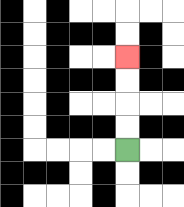{'start': '[5, 6]', 'end': '[5, 2]', 'path_directions': 'U,U,U,U', 'path_coordinates': '[[5, 6], [5, 5], [5, 4], [5, 3], [5, 2]]'}